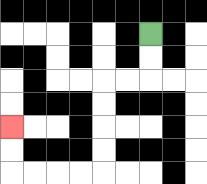{'start': '[6, 1]', 'end': '[0, 5]', 'path_directions': 'D,D,L,L,D,D,D,D,L,L,L,L,U,U', 'path_coordinates': '[[6, 1], [6, 2], [6, 3], [5, 3], [4, 3], [4, 4], [4, 5], [4, 6], [4, 7], [3, 7], [2, 7], [1, 7], [0, 7], [0, 6], [0, 5]]'}